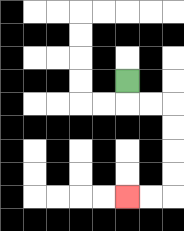{'start': '[5, 3]', 'end': '[5, 8]', 'path_directions': 'D,R,R,D,D,D,D,L,L', 'path_coordinates': '[[5, 3], [5, 4], [6, 4], [7, 4], [7, 5], [7, 6], [7, 7], [7, 8], [6, 8], [5, 8]]'}